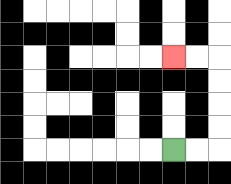{'start': '[7, 6]', 'end': '[7, 2]', 'path_directions': 'R,R,U,U,U,U,L,L', 'path_coordinates': '[[7, 6], [8, 6], [9, 6], [9, 5], [9, 4], [9, 3], [9, 2], [8, 2], [7, 2]]'}